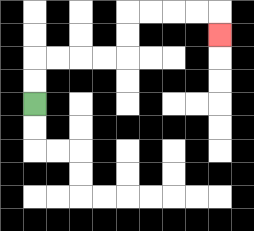{'start': '[1, 4]', 'end': '[9, 1]', 'path_directions': 'U,U,R,R,R,R,U,U,R,R,R,R,D', 'path_coordinates': '[[1, 4], [1, 3], [1, 2], [2, 2], [3, 2], [4, 2], [5, 2], [5, 1], [5, 0], [6, 0], [7, 0], [8, 0], [9, 0], [9, 1]]'}